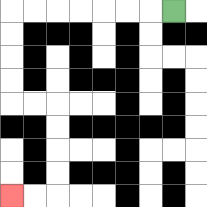{'start': '[7, 0]', 'end': '[0, 8]', 'path_directions': 'L,L,L,L,L,L,L,D,D,D,D,R,R,D,D,D,D,L,L', 'path_coordinates': '[[7, 0], [6, 0], [5, 0], [4, 0], [3, 0], [2, 0], [1, 0], [0, 0], [0, 1], [0, 2], [0, 3], [0, 4], [1, 4], [2, 4], [2, 5], [2, 6], [2, 7], [2, 8], [1, 8], [0, 8]]'}